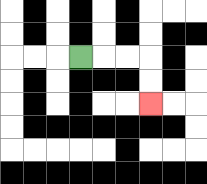{'start': '[3, 2]', 'end': '[6, 4]', 'path_directions': 'R,R,R,D,D', 'path_coordinates': '[[3, 2], [4, 2], [5, 2], [6, 2], [6, 3], [6, 4]]'}